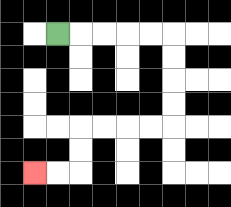{'start': '[2, 1]', 'end': '[1, 7]', 'path_directions': 'R,R,R,R,R,D,D,D,D,L,L,L,L,D,D,L,L', 'path_coordinates': '[[2, 1], [3, 1], [4, 1], [5, 1], [6, 1], [7, 1], [7, 2], [7, 3], [7, 4], [7, 5], [6, 5], [5, 5], [4, 5], [3, 5], [3, 6], [3, 7], [2, 7], [1, 7]]'}